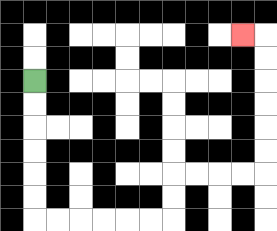{'start': '[1, 3]', 'end': '[10, 1]', 'path_directions': 'D,D,D,D,D,D,R,R,R,R,R,R,U,U,R,R,R,R,U,U,U,U,U,U,L', 'path_coordinates': '[[1, 3], [1, 4], [1, 5], [1, 6], [1, 7], [1, 8], [1, 9], [2, 9], [3, 9], [4, 9], [5, 9], [6, 9], [7, 9], [7, 8], [7, 7], [8, 7], [9, 7], [10, 7], [11, 7], [11, 6], [11, 5], [11, 4], [11, 3], [11, 2], [11, 1], [10, 1]]'}